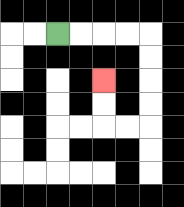{'start': '[2, 1]', 'end': '[4, 3]', 'path_directions': 'R,R,R,R,D,D,D,D,L,L,U,U', 'path_coordinates': '[[2, 1], [3, 1], [4, 1], [5, 1], [6, 1], [6, 2], [6, 3], [6, 4], [6, 5], [5, 5], [4, 5], [4, 4], [4, 3]]'}